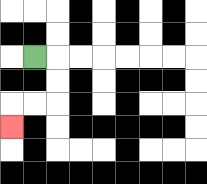{'start': '[1, 2]', 'end': '[0, 5]', 'path_directions': 'R,D,D,L,L,D', 'path_coordinates': '[[1, 2], [2, 2], [2, 3], [2, 4], [1, 4], [0, 4], [0, 5]]'}